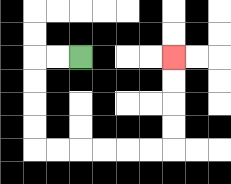{'start': '[3, 2]', 'end': '[7, 2]', 'path_directions': 'L,L,D,D,D,D,R,R,R,R,R,R,U,U,U,U', 'path_coordinates': '[[3, 2], [2, 2], [1, 2], [1, 3], [1, 4], [1, 5], [1, 6], [2, 6], [3, 6], [4, 6], [5, 6], [6, 6], [7, 6], [7, 5], [7, 4], [7, 3], [7, 2]]'}